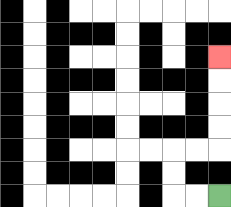{'start': '[9, 8]', 'end': '[9, 2]', 'path_directions': 'L,L,U,U,R,R,U,U,U,U', 'path_coordinates': '[[9, 8], [8, 8], [7, 8], [7, 7], [7, 6], [8, 6], [9, 6], [9, 5], [9, 4], [9, 3], [9, 2]]'}